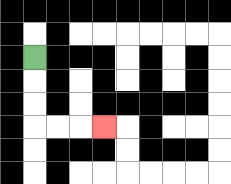{'start': '[1, 2]', 'end': '[4, 5]', 'path_directions': 'D,D,D,R,R,R', 'path_coordinates': '[[1, 2], [1, 3], [1, 4], [1, 5], [2, 5], [3, 5], [4, 5]]'}